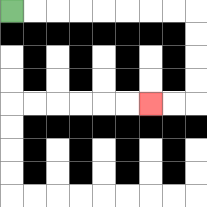{'start': '[0, 0]', 'end': '[6, 4]', 'path_directions': 'R,R,R,R,R,R,R,R,D,D,D,D,L,L', 'path_coordinates': '[[0, 0], [1, 0], [2, 0], [3, 0], [4, 0], [5, 0], [6, 0], [7, 0], [8, 0], [8, 1], [8, 2], [8, 3], [8, 4], [7, 4], [6, 4]]'}